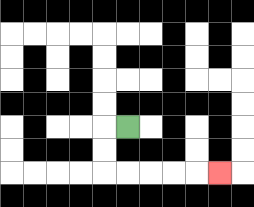{'start': '[5, 5]', 'end': '[9, 7]', 'path_directions': 'L,D,D,R,R,R,R,R', 'path_coordinates': '[[5, 5], [4, 5], [4, 6], [4, 7], [5, 7], [6, 7], [7, 7], [8, 7], [9, 7]]'}